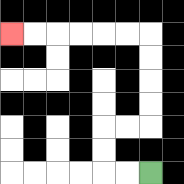{'start': '[6, 7]', 'end': '[0, 1]', 'path_directions': 'L,L,U,U,R,R,U,U,U,U,L,L,L,L,L,L', 'path_coordinates': '[[6, 7], [5, 7], [4, 7], [4, 6], [4, 5], [5, 5], [6, 5], [6, 4], [6, 3], [6, 2], [6, 1], [5, 1], [4, 1], [3, 1], [2, 1], [1, 1], [0, 1]]'}